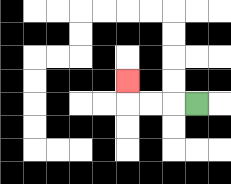{'start': '[8, 4]', 'end': '[5, 3]', 'path_directions': 'L,L,L,U', 'path_coordinates': '[[8, 4], [7, 4], [6, 4], [5, 4], [5, 3]]'}